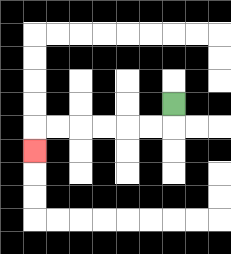{'start': '[7, 4]', 'end': '[1, 6]', 'path_directions': 'D,L,L,L,L,L,L,D', 'path_coordinates': '[[7, 4], [7, 5], [6, 5], [5, 5], [4, 5], [3, 5], [2, 5], [1, 5], [1, 6]]'}